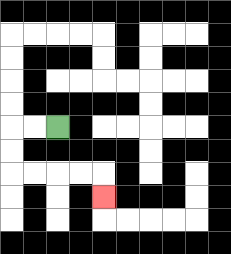{'start': '[2, 5]', 'end': '[4, 8]', 'path_directions': 'L,L,D,D,R,R,R,R,D', 'path_coordinates': '[[2, 5], [1, 5], [0, 5], [0, 6], [0, 7], [1, 7], [2, 7], [3, 7], [4, 7], [4, 8]]'}